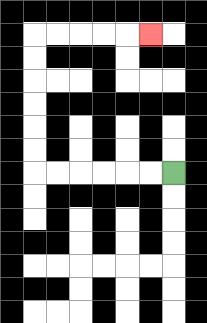{'start': '[7, 7]', 'end': '[6, 1]', 'path_directions': 'L,L,L,L,L,L,U,U,U,U,U,U,R,R,R,R,R', 'path_coordinates': '[[7, 7], [6, 7], [5, 7], [4, 7], [3, 7], [2, 7], [1, 7], [1, 6], [1, 5], [1, 4], [1, 3], [1, 2], [1, 1], [2, 1], [3, 1], [4, 1], [5, 1], [6, 1]]'}